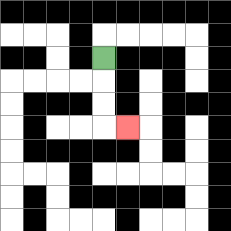{'start': '[4, 2]', 'end': '[5, 5]', 'path_directions': 'D,D,D,R', 'path_coordinates': '[[4, 2], [4, 3], [4, 4], [4, 5], [5, 5]]'}